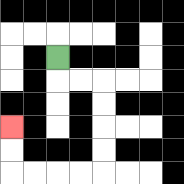{'start': '[2, 2]', 'end': '[0, 5]', 'path_directions': 'D,R,R,D,D,D,D,L,L,L,L,U,U', 'path_coordinates': '[[2, 2], [2, 3], [3, 3], [4, 3], [4, 4], [4, 5], [4, 6], [4, 7], [3, 7], [2, 7], [1, 7], [0, 7], [0, 6], [0, 5]]'}